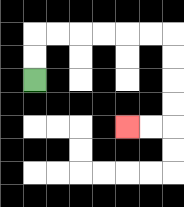{'start': '[1, 3]', 'end': '[5, 5]', 'path_directions': 'U,U,R,R,R,R,R,R,D,D,D,D,L,L', 'path_coordinates': '[[1, 3], [1, 2], [1, 1], [2, 1], [3, 1], [4, 1], [5, 1], [6, 1], [7, 1], [7, 2], [7, 3], [7, 4], [7, 5], [6, 5], [5, 5]]'}